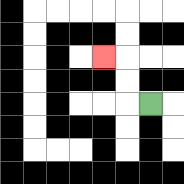{'start': '[6, 4]', 'end': '[4, 2]', 'path_directions': 'L,U,U,L', 'path_coordinates': '[[6, 4], [5, 4], [5, 3], [5, 2], [4, 2]]'}